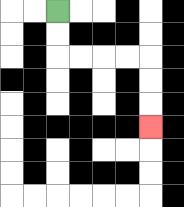{'start': '[2, 0]', 'end': '[6, 5]', 'path_directions': 'D,D,R,R,R,R,D,D,D', 'path_coordinates': '[[2, 0], [2, 1], [2, 2], [3, 2], [4, 2], [5, 2], [6, 2], [6, 3], [6, 4], [6, 5]]'}